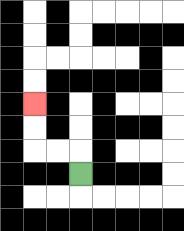{'start': '[3, 7]', 'end': '[1, 4]', 'path_directions': 'U,L,L,U,U', 'path_coordinates': '[[3, 7], [3, 6], [2, 6], [1, 6], [1, 5], [1, 4]]'}